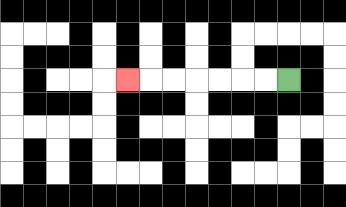{'start': '[12, 3]', 'end': '[5, 3]', 'path_directions': 'L,L,L,L,L,L,L', 'path_coordinates': '[[12, 3], [11, 3], [10, 3], [9, 3], [8, 3], [7, 3], [6, 3], [5, 3]]'}